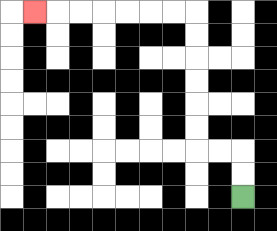{'start': '[10, 8]', 'end': '[1, 0]', 'path_directions': 'U,U,L,L,U,U,U,U,U,U,L,L,L,L,L,L,L', 'path_coordinates': '[[10, 8], [10, 7], [10, 6], [9, 6], [8, 6], [8, 5], [8, 4], [8, 3], [8, 2], [8, 1], [8, 0], [7, 0], [6, 0], [5, 0], [4, 0], [3, 0], [2, 0], [1, 0]]'}